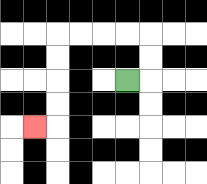{'start': '[5, 3]', 'end': '[1, 5]', 'path_directions': 'R,U,U,L,L,L,L,D,D,D,D,L', 'path_coordinates': '[[5, 3], [6, 3], [6, 2], [6, 1], [5, 1], [4, 1], [3, 1], [2, 1], [2, 2], [2, 3], [2, 4], [2, 5], [1, 5]]'}